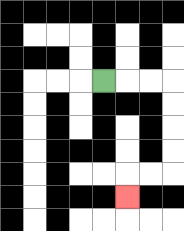{'start': '[4, 3]', 'end': '[5, 8]', 'path_directions': 'R,R,R,D,D,D,D,L,L,D', 'path_coordinates': '[[4, 3], [5, 3], [6, 3], [7, 3], [7, 4], [7, 5], [7, 6], [7, 7], [6, 7], [5, 7], [5, 8]]'}